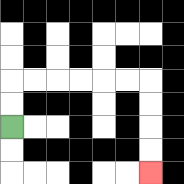{'start': '[0, 5]', 'end': '[6, 7]', 'path_directions': 'U,U,R,R,R,R,R,R,D,D,D,D', 'path_coordinates': '[[0, 5], [0, 4], [0, 3], [1, 3], [2, 3], [3, 3], [4, 3], [5, 3], [6, 3], [6, 4], [6, 5], [6, 6], [6, 7]]'}